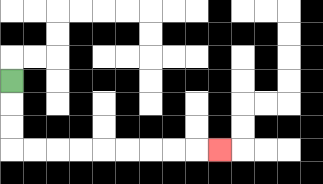{'start': '[0, 3]', 'end': '[9, 6]', 'path_directions': 'D,D,D,R,R,R,R,R,R,R,R,R', 'path_coordinates': '[[0, 3], [0, 4], [0, 5], [0, 6], [1, 6], [2, 6], [3, 6], [4, 6], [5, 6], [6, 6], [7, 6], [8, 6], [9, 6]]'}